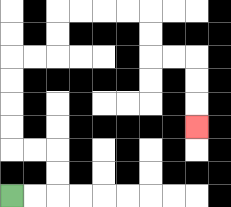{'start': '[0, 8]', 'end': '[8, 5]', 'path_directions': 'R,R,U,U,L,L,U,U,U,U,R,R,U,U,R,R,R,R,D,D,R,R,D,D,D', 'path_coordinates': '[[0, 8], [1, 8], [2, 8], [2, 7], [2, 6], [1, 6], [0, 6], [0, 5], [0, 4], [0, 3], [0, 2], [1, 2], [2, 2], [2, 1], [2, 0], [3, 0], [4, 0], [5, 0], [6, 0], [6, 1], [6, 2], [7, 2], [8, 2], [8, 3], [8, 4], [8, 5]]'}